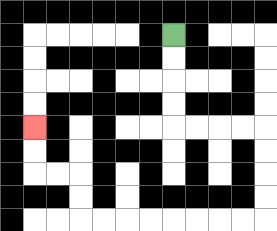{'start': '[7, 1]', 'end': '[1, 5]', 'path_directions': 'D,D,D,D,R,R,R,R,D,D,D,D,L,L,L,L,L,L,L,L,U,U,L,L,U,U', 'path_coordinates': '[[7, 1], [7, 2], [7, 3], [7, 4], [7, 5], [8, 5], [9, 5], [10, 5], [11, 5], [11, 6], [11, 7], [11, 8], [11, 9], [10, 9], [9, 9], [8, 9], [7, 9], [6, 9], [5, 9], [4, 9], [3, 9], [3, 8], [3, 7], [2, 7], [1, 7], [1, 6], [1, 5]]'}